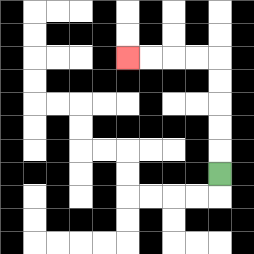{'start': '[9, 7]', 'end': '[5, 2]', 'path_directions': 'U,U,U,U,U,L,L,L,L', 'path_coordinates': '[[9, 7], [9, 6], [9, 5], [9, 4], [9, 3], [9, 2], [8, 2], [7, 2], [6, 2], [5, 2]]'}